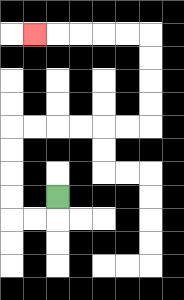{'start': '[2, 8]', 'end': '[1, 1]', 'path_directions': 'D,L,L,U,U,U,U,R,R,R,R,R,R,U,U,U,U,L,L,L,L,L', 'path_coordinates': '[[2, 8], [2, 9], [1, 9], [0, 9], [0, 8], [0, 7], [0, 6], [0, 5], [1, 5], [2, 5], [3, 5], [4, 5], [5, 5], [6, 5], [6, 4], [6, 3], [6, 2], [6, 1], [5, 1], [4, 1], [3, 1], [2, 1], [1, 1]]'}